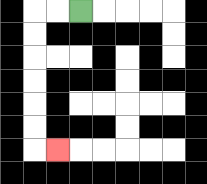{'start': '[3, 0]', 'end': '[2, 6]', 'path_directions': 'L,L,D,D,D,D,D,D,R', 'path_coordinates': '[[3, 0], [2, 0], [1, 0], [1, 1], [1, 2], [1, 3], [1, 4], [1, 5], [1, 6], [2, 6]]'}